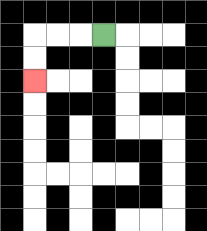{'start': '[4, 1]', 'end': '[1, 3]', 'path_directions': 'L,L,L,D,D', 'path_coordinates': '[[4, 1], [3, 1], [2, 1], [1, 1], [1, 2], [1, 3]]'}